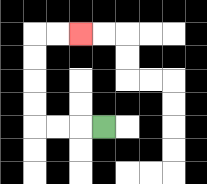{'start': '[4, 5]', 'end': '[3, 1]', 'path_directions': 'L,L,L,U,U,U,U,R,R', 'path_coordinates': '[[4, 5], [3, 5], [2, 5], [1, 5], [1, 4], [1, 3], [1, 2], [1, 1], [2, 1], [3, 1]]'}